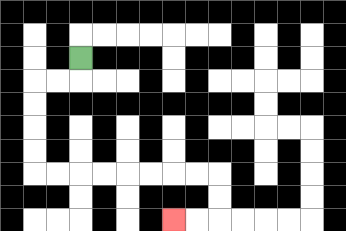{'start': '[3, 2]', 'end': '[7, 9]', 'path_directions': 'D,L,L,D,D,D,D,R,R,R,R,R,R,R,R,D,D,L,L', 'path_coordinates': '[[3, 2], [3, 3], [2, 3], [1, 3], [1, 4], [1, 5], [1, 6], [1, 7], [2, 7], [3, 7], [4, 7], [5, 7], [6, 7], [7, 7], [8, 7], [9, 7], [9, 8], [9, 9], [8, 9], [7, 9]]'}